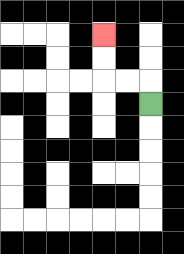{'start': '[6, 4]', 'end': '[4, 1]', 'path_directions': 'U,L,L,U,U', 'path_coordinates': '[[6, 4], [6, 3], [5, 3], [4, 3], [4, 2], [4, 1]]'}